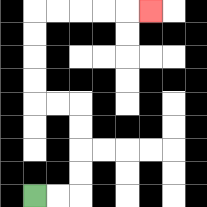{'start': '[1, 8]', 'end': '[6, 0]', 'path_directions': 'R,R,U,U,U,U,L,L,U,U,U,U,R,R,R,R,R', 'path_coordinates': '[[1, 8], [2, 8], [3, 8], [3, 7], [3, 6], [3, 5], [3, 4], [2, 4], [1, 4], [1, 3], [1, 2], [1, 1], [1, 0], [2, 0], [3, 0], [4, 0], [5, 0], [6, 0]]'}